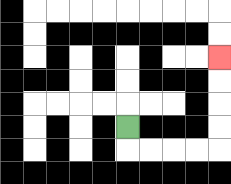{'start': '[5, 5]', 'end': '[9, 2]', 'path_directions': 'D,R,R,R,R,U,U,U,U', 'path_coordinates': '[[5, 5], [5, 6], [6, 6], [7, 6], [8, 6], [9, 6], [9, 5], [9, 4], [9, 3], [9, 2]]'}